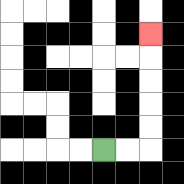{'start': '[4, 6]', 'end': '[6, 1]', 'path_directions': 'R,R,U,U,U,U,U', 'path_coordinates': '[[4, 6], [5, 6], [6, 6], [6, 5], [6, 4], [6, 3], [6, 2], [6, 1]]'}